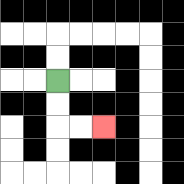{'start': '[2, 3]', 'end': '[4, 5]', 'path_directions': 'D,D,R,R', 'path_coordinates': '[[2, 3], [2, 4], [2, 5], [3, 5], [4, 5]]'}